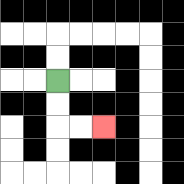{'start': '[2, 3]', 'end': '[4, 5]', 'path_directions': 'D,D,R,R', 'path_coordinates': '[[2, 3], [2, 4], [2, 5], [3, 5], [4, 5]]'}